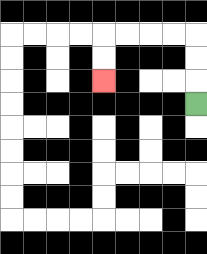{'start': '[8, 4]', 'end': '[4, 3]', 'path_directions': 'U,U,U,L,L,L,L,D,D', 'path_coordinates': '[[8, 4], [8, 3], [8, 2], [8, 1], [7, 1], [6, 1], [5, 1], [4, 1], [4, 2], [4, 3]]'}